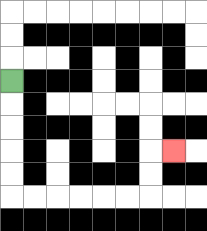{'start': '[0, 3]', 'end': '[7, 6]', 'path_directions': 'D,D,D,D,D,R,R,R,R,R,R,U,U,R', 'path_coordinates': '[[0, 3], [0, 4], [0, 5], [0, 6], [0, 7], [0, 8], [1, 8], [2, 8], [3, 8], [4, 8], [5, 8], [6, 8], [6, 7], [6, 6], [7, 6]]'}